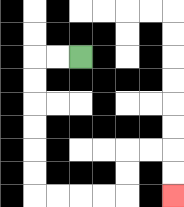{'start': '[3, 2]', 'end': '[7, 8]', 'path_directions': 'L,L,D,D,D,D,D,D,R,R,R,R,U,U,R,R,D,D', 'path_coordinates': '[[3, 2], [2, 2], [1, 2], [1, 3], [1, 4], [1, 5], [1, 6], [1, 7], [1, 8], [2, 8], [3, 8], [4, 8], [5, 8], [5, 7], [5, 6], [6, 6], [7, 6], [7, 7], [7, 8]]'}